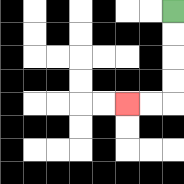{'start': '[7, 0]', 'end': '[5, 4]', 'path_directions': 'D,D,D,D,L,L', 'path_coordinates': '[[7, 0], [7, 1], [7, 2], [7, 3], [7, 4], [6, 4], [5, 4]]'}